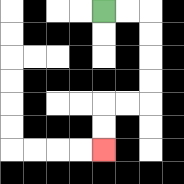{'start': '[4, 0]', 'end': '[4, 6]', 'path_directions': 'R,R,D,D,D,D,L,L,D,D', 'path_coordinates': '[[4, 0], [5, 0], [6, 0], [6, 1], [6, 2], [6, 3], [6, 4], [5, 4], [4, 4], [4, 5], [4, 6]]'}